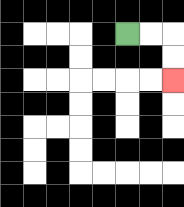{'start': '[5, 1]', 'end': '[7, 3]', 'path_directions': 'R,R,D,D', 'path_coordinates': '[[5, 1], [6, 1], [7, 1], [7, 2], [7, 3]]'}